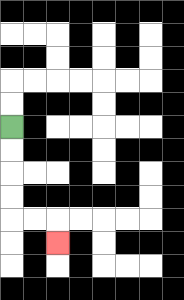{'start': '[0, 5]', 'end': '[2, 10]', 'path_directions': 'D,D,D,D,R,R,D', 'path_coordinates': '[[0, 5], [0, 6], [0, 7], [0, 8], [0, 9], [1, 9], [2, 9], [2, 10]]'}